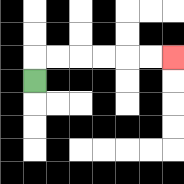{'start': '[1, 3]', 'end': '[7, 2]', 'path_directions': 'U,R,R,R,R,R,R', 'path_coordinates': '[[1, 3], [1, 2], [2, 2], [3, 2], [4, 2], [5, 2], [6, 2], [7, 2]]'}